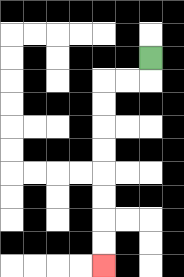{'start': '[6, 2]', 'end': '[4, 11]', 'path_directions': 'D,L,L,D,D,D,D,D,D,D,D', 'path_coordinates': '[[6, 2], [6, 3], [5, 3], [4, 3], [4, 4], [4, 5], [4, 6], [4, 7], [4, 8], [4, 9], [4, 10], [4, 11]]'}